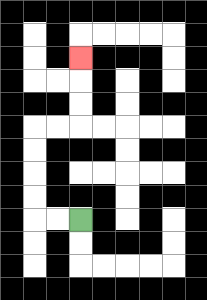{'start': '[3, 9]', 'end': '[3, 2]', 'path_directions': 'L,L,U,U,U,U,R,R,U,U,U', 'path_coordinates': '[[3, 9], [2, 9], [1, 9], [1, 8], [1, 7], [1, 6], [1, 5], [2, 5], [3, 5], [3, 4], [3, 3], [3, 2]]'}